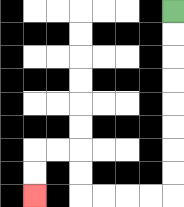{'start': '[7, 0]', 'end': '[1, 8]', 'path_directions': 'D,D,D,D,D,D,D,D,L,L,L,L,U,U,L,L,D,D', 'path_coordinates': '[[7, 0], [7, 1], [7, 2], [7, 3], [7, 4], [7, 5], [7, 6], [7, 7], [7, 8], [6, 8], [5, 8], [4, 8], [3, 8], [3, 7], [3, 6], [2, 6], [1, 6], [1, 7], [1, 8]]'}